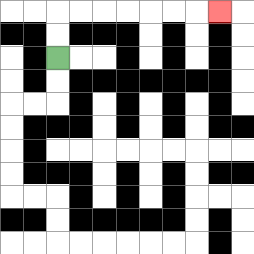{'start': '[2, 2]', 'end': '[9, 0]', 'path_directions': 'U,U,R,R,R,R,R,R,R', 'path_coordinates': '[[2, 2], [2, 1], [2, 0], [3, 0], [4, 0], [5, 0], [6, 0], [7, 0], [8, 0], [9, 0]]'}